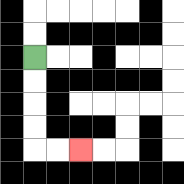{'start': '[1, 2]', 'end': '[3, 6]', 'path_directions': 'D,D,D,D,R,R', 'path_coordinates': '[[1, 2], [1, 3], [1, 4], [1, 5], [1, 6], [2, 6], [3, 6]]'}